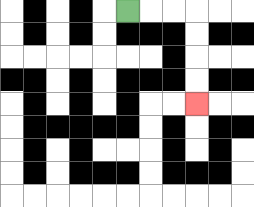{'start': '[5, 0]', 'end': '[8, 4]', 'path_directions': 'R,R,R,D,D,D,D', 'path_coordinates': '[[5, 0], [6, 0], [7, 0], [8, 0], [8, 1], [8, 2], [8, 3], [8, 4]]'}